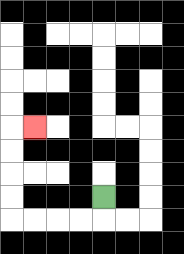{'start': '[4, 8]', 'end': '[1, 5]', 'path_directions': 'D,L,L,L,L,U,U,U,U,R', 'path_coordinates': '[[4, 8], [4, 9], [3, 9], [2, 9], [1, 9], [0, 9], [0, 8], [0, 7], [0, 6], [0, 5], [1, 5]]'}